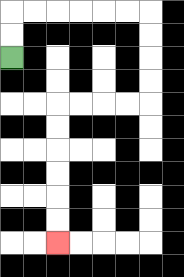{'start': '[0, 2]', 'end': '[2, 10]', 'path_directions': 'U,U,R,R,R,R,R,R,D,D,D,D,L,L,L,L,D,D,D,D,D,D', 'path_coordinates': '[[0, 2], [0, 1], [0, 0], [1, 0], [2, 0], [3, 0], [4, 0], [5, 0], [6, 0], [6, 1], [6, 2], [6, 3], [6, 4], [5, 4], [4, 4], [3, 4], [2, 4], [2, 5], [2, 6], [2, 7], [2, 8], [2, 9], [2, 10]]'}